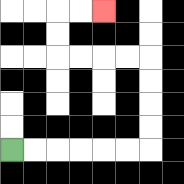{'start': '[0, 6]', 'end': '[4, 0]', 'path_directions': 'R,R,R,R,R,R,U,U,U,U,L,L,L,L,U,U,R,R', 'path_coordinates': '[[0, 6], [1, 6], [2, 6], [3, 6], [4, 6], [5, 6], [6, 6], [6, 5], [6, 4], [6, 3], [6, 2], [5, 2], [4, 2], [3, 2], [2, 2], [2, 1], [2, 0], [3, 0], [4, 0]]'}